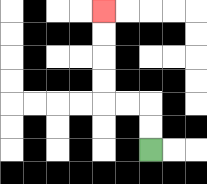{'start': '[6, 6]', 'end': '[4, 0]', 'path_directions': 'U,U,L,L,U,U,U,U', 'path_coordinates': '[[6, 6], [6, 5], [6, 4], [5, 4], [4, 4], [4, 3], [4, 2], [4, 1], [4, 0]]'}